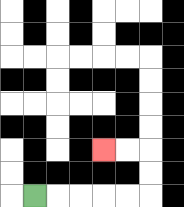{'start': '[1, 8]', 'end': '[4, 6]', 'path_directions': 'R,R,R,R,R,U,U,L,L', 'path_coordinates': '[[1, 8], [2, 8], [3, 8], [4, 8], [5, 8], [6, 8], [6, 7], [6, 6], [5, 6], [4, 6]]'}